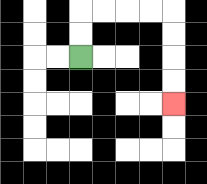{'start': '[3, 2]', 'end': '[7, 4]', 'path_directions': 'U,U,R,R,R,R,D,D,D,D', 'path_coordinates': '[[3, 2], [3, 1], [3, 0], [4, 0], [5, 0], [6, 0], [7, 0], [7, 1], [7, 2], [7, 3], [7, 4]]'}